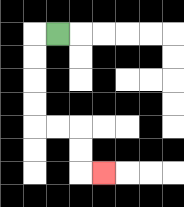{'start': '[2, 1]', 'end': '[4, 7]', 'path_directions': 'L,D,D,D,D,R,R,D,D,R', 'path_coordinates': '[[2, 1], [1, 1], [1, 2], [1, 3], [1, 4], [1, 5], [2, 5], [3, 5], [3, 6], [3, 7], [4, 7]]'}